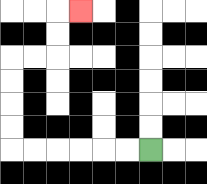{'start': '[6, 6]', 'end': '[3, 0]', 'path_directions': 'L,L,L,L,L,L,U,U,U,U,R,R,U,U,R', 'path_coordinates': '[[6, 6], [5, 6], [4, 6], [3, 6], [2, 6], [1, 6], [0, 6], [0, 5], [0, 4], [0, 3], [0, 2], [1, 2], [2, 2], [2, 1], [2, 0], [3, 0]]'}